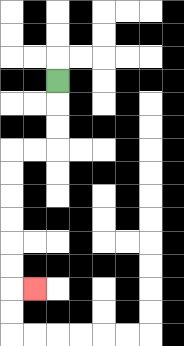{'start': '[2, 3]', 'end': '[1, 12]', 'path_directions': 'D,D,D,L,L,D,D,D,D,D,D,R', 'path_coordinates': '[[2, 3], [2, 4], [2, 5], [2, 6], [1, 6], [0, 6], [0, 7], [0, 8], [0, 9], [0, 10], [0, 11], [0, 12], [1, 12]]'}